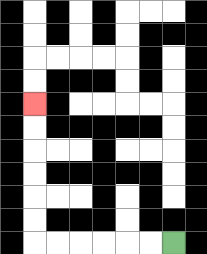{'start': '[7, 10]', 'end': '[1, 4]', 'path_directions': 'L,L,L,L,L,L,U,U,U,U,U,U', 'path_coordinates': '[[7, 10], [6, 10], [5, 10], [4, 10], [3, 10], [2, 10], [1, 10], [1, 9], [1, 8], [1, 7], [1, 6], [1, 5], [1, 4]]'}